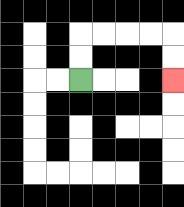{'start': '[3, 3]', 'end': '[7, 3]', 'path_directions': 'U,U,R,R,R,R,D,D', 'path_coordinates': '[[3, 3], [3, 2], [3, 1], [4, 1], [5, 1], [6, 1], [7, 1], [7, 2], [7, 3]]'}